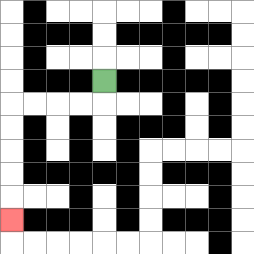{'start': '[4, 3]', 'end': '[0, 9]', 'path_directions': 'D,L,L,L,L,D,D,D,D,D', 'path_coordinates': '[[4, 3], [4, 4], [3, 4], [2, 4], [1, 4], [0, 4], [0, 5], [0, 6], [0, 7], [0, 8], [0, 9]]'}